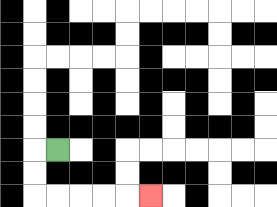{'start': '[2, 6]', 'end': '[6, 8]', 'path_directions': 'L,D,D,R,R,R,R,R', 'path_coordinates': '[[2, 6], [1, 6], [1, 7], [1, 8], [2, 8], [3, 8], [4, 8], [5, 8], [6, 8]]'}